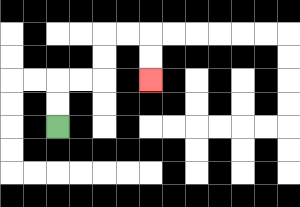{'start': '[2, 5]', 'end': '[6, 3]', 'path_directions': 'U,U,R,R,U,U,R,R,D,D', 'path_coordinates': '[[2, 5], [2, 4], [2, 3], [3, 3], [4, 3], [4, 2], [4, 1], [5, 1], [6, 1], [6, 2], [6, 3]]'}